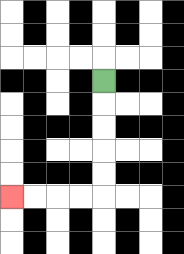{'start': '[4, 3]', 'end': '[0, 8]', 'path_directions': 'D,D,D,D,D,L,L,L,L', 'path_coordinates': '[[4, 3], [4, 4], [4, 5], [4, 6], [4, 7], [4, 8], [3, 8], [2, 8], [1, 8], [0, 8]]'}